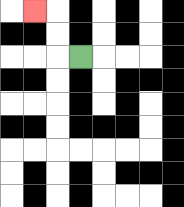{'start': '[3, 2]', 'end': '[1, 0]', 'path_directions': 'L,U,U,L', 'path_coordinates': '[[3, 2], [2, 2], [2, 1], [2, 0], [1, 0]]'}